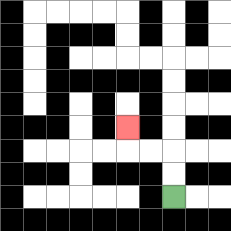{'start': '[7, 8]', 'end': '[5, 5]', 'path_directions': 'U,U,L,L,U', 'path_coordinates': '[[7, 8], [7, 7], [7, 6], [6, 6], [5, 6], [5, 5]]'}